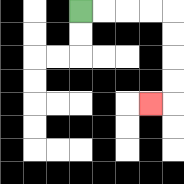{'start': '[3, 0]', 'end': '[6, 4]', 'path_directions': 'R,R,R,R,D,D,D,D,L', 'path_coordinates': '[[3, 0], [4, 0], [5, 0], [6, 0], [7, 0], [7, 1], [7, 2], [7, 3], [7, 4], [6, 4]]'}